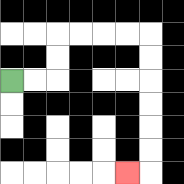{'start': '[0, 3]', 'end': '[5, 7]', 'path_directions': 'R,R,U,U,R,R,R,R,D,D,D,D,D,D,L', 'path_coordinates': '[[0, 3], [1, 3], [2, 3], [2, 2], [2, 1], [3, 1], [4, 1], [5, 1], [6, 1], [6, 2], [6, 3], [6, 4], [6, 5], [6, 6], [6, 7], [5, 7]]'}